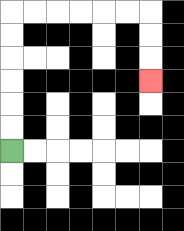{'start': '[0, 6]', 'end': '[6, 3]', 'path_directions': 'U,U,U,U,U,U,R,R,R,R,R,R,D,D,D', 'path_coordinates': '[[0, 6], [0, 5], [0, 4], [0, 3], [0, 2], [0, 1], [0, 0], [1, 0], [2, 0], [3, 0], [4, 0], [5, 0], [6, 0], [6, 1], [6, 2], [6, 3]]'}